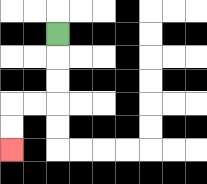{'start': '[2, 1]', 'end': '[0, 6]', 'path_directions': 'D,D,D,L,L,D,D', 'path_coordinates': '[[2, 1], [2, 2], [2, 3], [2, 4], [1, 4], [0, 4], [0, 5], [0, 6]]'}